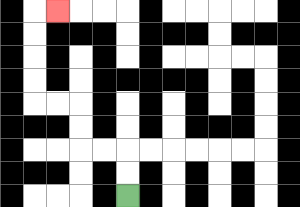{'start': '[5, 8]', 'end': '[2, 0]', 'path_directions': 'U,U,L,L,U,U,L,L,U,U,U,U,R', 'path_coordinates': '[[5, 8], [5, 7], [5, 6], [4, 6], [3, 6], [3, 5], [3, 4], [2, 4], [1, 4], [1, 3], [1, 2], [1, 1], [1, 0], [2, 0]]'}